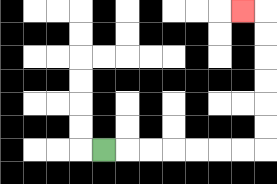{'start': '[4, 6]', 'end': '[10, 0]', 'path_directions': 'R,R,R,R,R,R,R,U,U,U,U,U,U,L', 'path_coordinates': '[[4, 6], [5, 6], [6, 6], [7, 6], [8, 6], [9, 6], [10, 6], [11, 6], [11, 5], [11, 4], [11, 3], [11, 2], [11, 1], [11, 0], [10, 0]]'}